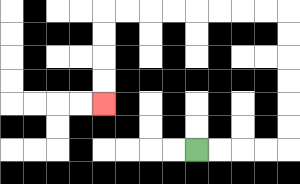{'start': '[8, 6]', 'end': '[4, 4]', 'path_directions': 'R,R,R,R,U,U,U,U,U,U,L,L,L,L,L,L,L,L,D,D,D,D', 'path_coordinates': '[[8, 6], [9, 6], [10, 6], [11, 6], [12, 6], [12, 5], [12, 4], [12, 3], [12, 2], [12, 1], [12, 0], [11, 0], [10, 0], [9, 0], [8, 0], [7, 0], [6, 0], [5, 0], [4, 0], [4, 1], [4, 2], [4, 3], [4, 4]]'}